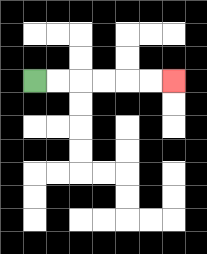{'start': '[1, 3]', 'end': '[7, 3]', 'path_directions': 'R,R,R,R,R,R', 'path_coordinates': '[[1, 3], [2, 3], [3, 3], [4, 3], [5, 3], [6, 3], [7, 3]]'}